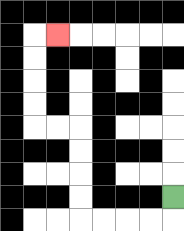{'start': '[7, 8]', 'end': '[2, 1]', 'path_directions': 'D,L,L,L,L,U,U,U,U,L,L,U,U,U,U,R', 'path_coordinates': '[[7, 8], [7, 9], [6, 9], [5, 9], [4, 9], [3, 9], [3, 8], [3, 7], [3, 6], [3, 5], [2, 5], [1, 5], [1, 4], [1, 3], [1, 2], [1, 1], [2, 1]]'}